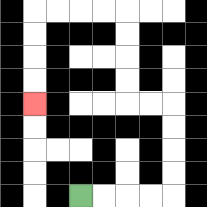{'start': '[3, 8]', 'end': '[1, 4]', 'path_directions': 'R,R,R,R,U,U,U,U,L,L,U,U,U,U,L,L,L,L,D,D,D,D', 'path_coordinates': '[[3, 8], [4, 8], [5, 8], [6, 8], [7, 8], [7, 7], [7, 6], [7, 5], [7, 4], [6, 4], [5, 4], [5, 3], [5, 2], [5, 1], [5, 0], [4, 0], [3, 0], [2, 0], [1, 0], [1, 1], [1, 2], [1, 3], [1, 4]]'}